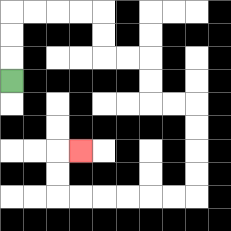{'start': '[0, 3]', 'end': '[3, 6]', 'path_directions': 'U,U,U,R,R,R,R,D,D,R,R,D,D,R,R,D,D,D,D,L,L,L,L,L,L,U,U,R', 'path_coordinates': '[[0, 3], [0, 2], [0, 1], [0, 0], [1, 0], [2, 0], [3, 0], [4, 0], [4, 1], [4, 2], [5, 2], [6, 2], [6, 3], [6, 4], [7, 4], [8, 4], [8, 5], [8, 6], [8, 7], [8, 8], [7, 8], [6, 8], [5, 8], [4, 8], [3, 8], [2, 8], [2, 7], [2, 6], [3, 6]]'}